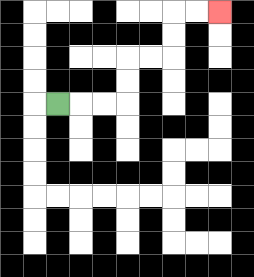{'start': '[2, 4]', 'end': '[9, 0]', 'path_directions': 'R,R,R,U,U,R,R,U,U,R,R', 'path_coordinates': '[[2, 4], [3, 4], [4, 4], [5, 4], [5, 3], [5, 2], [6, 2], [7, 2], [7, 1], [7, 0], [8, 0], [9, 0]]'}